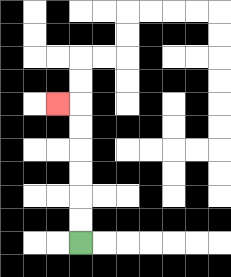{'start': '[3, 10]', 'end': '[2, 4]', 'path_directions': 'U,U,U,U,U,U,L', 'path_coordinates': '[[3, 10], [3, 9], [3, 8], [3, 7], [3, 6], [3, 5], [3, 4], [2, 4]]'}